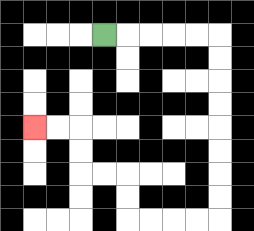{'start': '[4, 1]', 'end': '[1, 5]', 'path_directions': 'R,R,R,R,R,D,D,D,D,D,D,D,D,L,L,L,L,U,U,L,L,U,U,L,L', 'path_coordinates': '[[4, 1], [5, 1], [6, 1], [7, 1], [8, 1], [9, 1], [9, 2], [9, 3], [9, 4], [9, 5], [9, 6], [9, 7], [9, 8], [9, 9], [8, 9], [7, 9], [6, 9], [5, 9], [5, 8], [5, 7], [4, 7], [3, 7], [3, 6], [3, 5], [2, 5], [1, 5]]'}